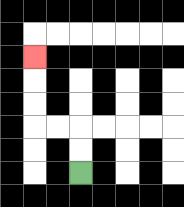{'start': '[3, 7]', 'end': '[1, 2]', 'path_directions': 'U,U,L,L,U,U,U', 'path_coordinates': '[[3, 7], [3, 6], [3, 5], [2, 5], [1, 5], [1, 4], [1, 3], [1, 2]]'}